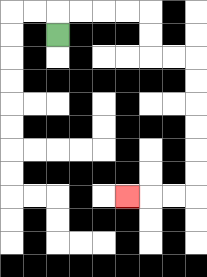{'start': '[2, 1]', 'end': '[5, 8]', 'path_directions': 'U,R,R,R,R,D,D,R,R,D,D,D,D,D,D,L,L,L', 'path_coordinates': '[[2, 1], [2, 0], [3, 0], [4, 0], [5, 0], [6, 0], [6, 1], [6, 2], [7, 2], [8, 2], [8, 3], [8, 4], [8, 5], [8, 6], [8, 7], [8, 8], [7, 8], [6, 8], [5, 8]]'}